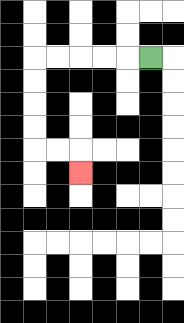{'start': '[6, 2]', 'end': '[3, 7]', 'path_directions': 'L,L,L,L,L,D,D,D,D,R,R,D', 'path_coordinates': '[[6, 2], [5, 2], [4, 2], [3, 2], [2, 2], [1, 2], [1, 3], [1, 4], [1, 5], [1, 6], [2, 6], [3, 6], [3, 7]]'}